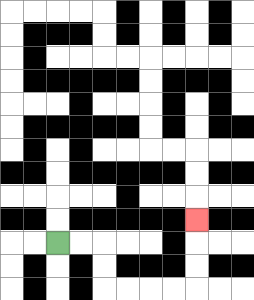{'start': '[2, 10]', 'end': '[8, 9]', 'path_directions': 'R,R,D,D,R,R,R,R,U,U,U', 'path_coordinates': '[[2, 10], [3, 10], [4, 10], [4, 11], [4, 12], [5, 12], [6, 12], [7, 12], [8, 12], [8, 11], [8, 10], [8, 9]]'}